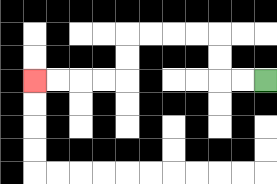{'start': '[11, 3]', 'end': '[1, 3]', 'path_directions': 'L,L,U,U,L,L,L,L,D,D,L,L,L,L', 'path_coordinates': '[[11, 3], [10, 3], [9, 3], [9, 2], [9, 1], [8, 1], [7, 1], [6, 1], [5, 1], [5, 2], [5, 3], [4, 3], [3, 3], [2, 3], [1, 3]]'}